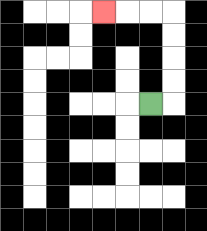{'start': '[6, 4]', 'end': '[4, 0]', 'path_directions': 'R,U,U,U,U,L,L,L', 'path_coordinates': '[[6, 4], [7, 4], [7, 3], [7, 2], [7, 1], [7, 0], [6, 0], [5, 0], [4, 0]]'}